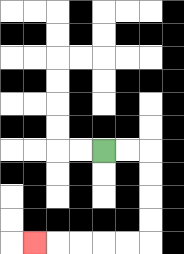{'start': '[4, 6]', 'end': '[1, 10]', 'path_directions': 'R,R,D,D,D,D,L,L,L,L,L', 'path_coordinates': '[[4, 6], [5, 6], [6, 6], [6, 7], [6, 8], [6, 9], [6, 10], [5, 10], [4, 10], [3, 10], [2, 10], [1, 10]]'}